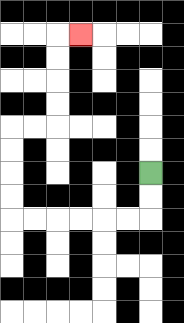{'start': '[6, 7]', 'end': '[3, 1]', 'path_directions': 'D,D,L,L,L,L,L,L,U,U,U,U,R,R,U,U,U,U,R', 'path_coordinates': '[[6, 7], [6, 8], [6, 9], [5, 9], [4, 9], [3, 9], [2, 9], [1, 9], [0, 9], [0, 8], [0, 7], [0, 6], [0, 5], [1, 5], [2, 5], [2, 4], [2, 3], [2, 2], [2, 1], [3, 1]]'}